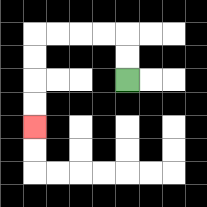{'start': '[5, 3]', 'end': '[1, 5]', 'path_directions': 'U,U,L,L,L,L,D,D,D,D', 'path_coordinates': '[[5, 3], [5, 2], [5, 1], [4, 1], [3, 1], [2, 1], [1, 1], [1, 2], [1, 3], [1, 4], [1, 5]]'}